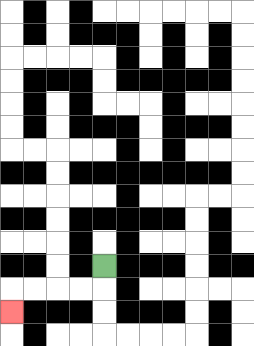{'start': '[4, 11]', 'end': '[0, 13]', 'path_directions': 'D,L,L,L,L,D', 'path_coordinates': '[[4, 11], [4, 12], [3, 12], [2, 12], [1, 12], [0, 12], [0, 13]]'}